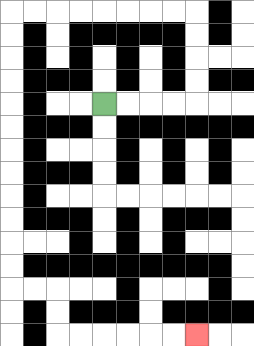{'start': '[4, 4]', 'end': '[8, 14]', 'path_directions': 'R,R,R,R,U,U,U,U,L,L,L,L,L,L,L,L,D,D,D,D,D,D,D,D,D,D,D,D,R,R,D,D,R,R,R,R,R,R', 'path_coordinates': '[[4, 4], [5, 4], [6, 4], [7, 4], [8, 4], [8, 3], [8, 2], [8, 1], [8, 0], [7, 0], [6, 0], [5, 0], [4, 0], [3, 0], [2, 0], [1, 0], [0, 0], [0, 1], [0, 2], [0, 3], [0, 4], [0, 5], [0, 6], [0, 7], [0, 8], [0, 9], [0, 10], [0, 11], [0, 12], [1, 12], [2, 12], [2, 13], [2, 14], [3, 14], [4, 14], [5, 14], [6, 14], [7, 14], [8, 14]]'}